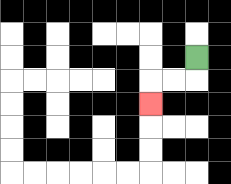{'start': '[8, 2]', 'end': '[6, 4]', 'path_directions': 'D,L,L,D', 'path_coordinates': '[[8, 2], [8, 3], [7, 3], [6, 3], [6, 4]]'}